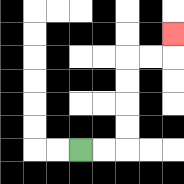{'start': '[3, 6]', 'end': '[7, 1]', 'path_directions': 'R,R,U,U,U,U,R,R,U', 'path_coordinates': '[[3, 6], [4, 6], [5, 6], [5, 5], [5, 4], [5, 3], [5, 2], [6, 2], [7, 2], [7, 1]]'}